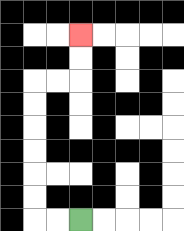{'start': '[3, 9]', 'end': '[3, 1]', 'path_directions': 'L,L,U,U,U,U,U,U,R,R,U,U', 'path_coordinates': '[[3, 9], [2, 9], [1, 9], [1, 8], [1, 7], [1, 6], [1, 5], [1, 4], [1, 3], [2, 3], [3, 3], [3, 2], [3, 1]]'}